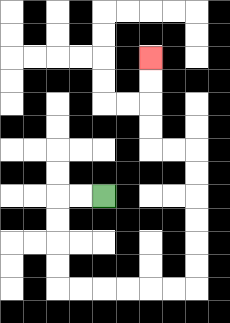{'start': '[4, 8]', 'end': '[6, 2]', 'path_directions': 'L,L,D,D,D,D,R,R,R,R,R,R,U,U,U,U,U,U,L,L,U,U,U,U', 'path_coordinates': '[[4, 8], [3, 8], [2, 8], [2, 9], [2, 10], [2, 11], [2, 12], [3, 12], [4, 12], [5, 12], [6, 12], [7, 12], [8, 12], [8, 11], [8, 10], [8, 9], [8, 8], [8, 7], [8, 6], [7, 6], [6, 6], [6, 5], [6, 4], [6, 3], [6, 2]]'}